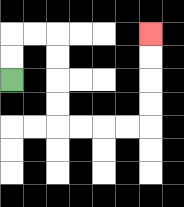{'start': '[0, 3]', 'end': '[6, 1]', 'path_directions': 'U,U,R,R,D,D,D,D,R,R,R,R,U,U,U,U', 'path_coordinates': '[[0, 3], [0, 2], [0, 1], [1, 1], [2, 1], [2, 2], [2, 3], [2, 4], [2, 5], [3, 5], [4, 5], [5, 5], [6, 5], [6, 4], [6, 3], [6, 2], [6, 1]]'}